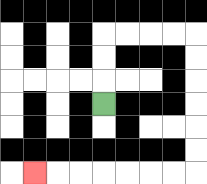{'start': '[4, 4]', 'end': '[1, 7]', 'path_directions': 'U,U,U,R,R,R,R,D,D,D,D,D,D,L,L,L,L,L,L,L', 'path_coordinates': '[[4, 4], [4, 3], [4, 2], [4, 1], [5, 1], [6, 1], [7, 1], [8, 1], [8, 2], [8, 3], [8, 4], [8, 5], [8, 6], [8, 7], [7, 7], [6, 7], [5, 7], [4, 7], [3, 7], [2, 7], [1, 7]]'}